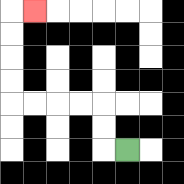{'start': '[5, 6]', 'end': '[1, 0]', 'path_directions': 'L,U,U,L,L,L,L,U,U,U,U,R', 'path_coordinates': '[[5, 6], [4, 6], [4, 5], [4, 4], [3, 4], [2, 4], [1, 4], [0, 4], [0, 3], [0, 2], [0, 1], [0, 0], [1, 0]]'}